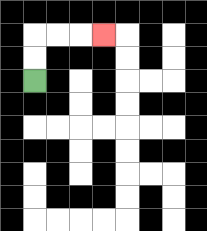{'start': '[1, 3]', 'end': '[4, 1]', 'path_directions': 'U,U,R,R,R', 'path_coordinates': '[[1, 3], [1, 2], [1, 1], [2, 1], [3, 1], [4, 1]]'}